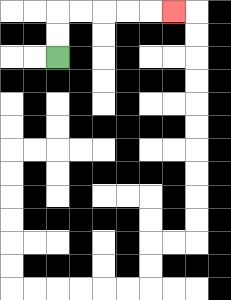{'start': '[2, 2]', 'end': '[7, 0]', 'path_directions': 'U,U,R,R,R,R,R', 'path_coordinates': '[[2, 2], [2, 1], [2, 0], [3, 0], [4, 0], [5, 0], [6, 0], [7, 0]]'}